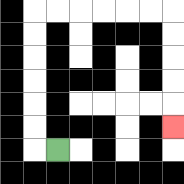{'start': '[2, 6]', 'end': '[7, 5]', 'path_directions': 'L,U,U,U,U,U,U,R,R,R,R,R,R,D,D,D,D,D', 'path_coordinates': '[[2, 6], [1, 6], [1, 5], [1, 4], [1, 3], [1, 2], [1, 1], [1, 0], [2, 0], [3, 0], [4, 0], [5, 0], [6, 0], [7, 0], [7, 1], [7, 2], [7, 3], [7, 4], [7, 5]]'}